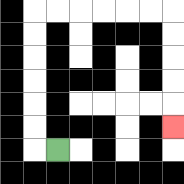{'start': '[2, 6]', 'end': '[7, 5]', 'path_directions': 'L,U,U,U,U,U,U,R,R,R,R,R,R,D,D,D,D,D', 'path_coordinates': '[[2, 6], [1, 6], [1, 5], [1, 4], [1, 3], [1, 2], [1, 1], [1, 0], [2, 0], [3, 0], [4, 0], [5, 0], [6, 0], [7, 0], [7, 1], [7, 2], [7, 3], [7, 4], [7, 5]]'}